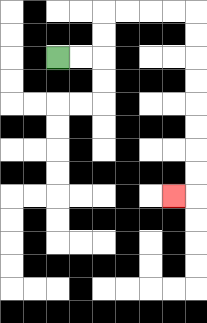{'start': '[2, 2]', 'end': '[7, 8]', 'path_directions': 'R,R,U,U,R,R,R,R,D,D,D,D,D,D,D,D,L', 'path_coordinates': '[[2, 2], [3, 2], [4, 2], [4, 1], [4, 0], [5, 0], [6, 0], [7, 0], [8, 0], [8, 1], [8, 2], [8, 3], [8, 4], [8, 5], [8, 6], [8, 7], [8, 8], [7, 8]]'}